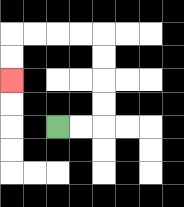{'start': '[2, 5]', 'end': '[0, 3]', 'path_directions': 'R,R,U,U,U,U,L,L,L,L,D,D', 'path_coordinates': '[[2, 5], [3, 5], [4, 5], [4, 4], [4, 3], [4, 2], [4, 1], [3, 1], [2, 1], [1, 1], [0, 1], [0, 2], [0, 3]]'}